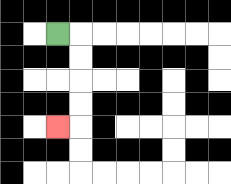{'start': '[2, 1]', 'end': '[2, 5]', 'path_directions': 'R,D,D,D,D,L', 'path_coordinates': '[[2, 1], [3, 1], [3, 2], [3, 3], [3, 4], [3, 5], [2, 5]]'}